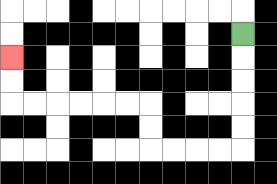{'start': '[10, 1]', 'end': '[0, 2]', 'path_directions': 'D,D,D,D,D,L,L,L,L,U,U,L,L,L,L,L,L,U,U', 'path_coordinates': '[[10, 1], [10, 2], [10, 3], [10, 4], [10, 5], [10, 6], [9, 6], [8, 6], [7, 6], [6, 6], [6, 5], [6, 4], [5, 4], [4, 4], [3, 4], [2, 4], [1, 4], [0, 4], [0, 3], [0, 2]]'}